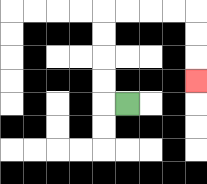{'start': '[5, 4]', 'end': '[8, 3]', 'path_directions': 'L,U,U,U,U,R,R,R,R,D,D,D', 'path_coordinates': '[[5, 4], [4, 4], [4, 3], [4, 2], [4, 1], [4, 0], [5, 0], [6, 0], [7, 0], [8, 0], [8, 1], [8, 2], [8, 3]]'}